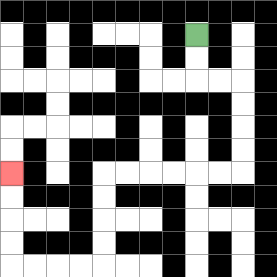{'start': '[8, 1]', 'end': '[0, 7]', 'path_directions': 'D,D,R,R,D,D,D,D,L,L,L,L,L,L,D,D,D,D,L,L,L,L,U,U,U,U', 'path_coordinates': '[[8, 1], [8, 2], [8, 3], [9, 3], [10, 3], [10, 4], [10, 5], [10, 6], [10, 7], [9, 7], [8, 7], [7, 7], [6, 7], [5, 7], [4, 7], [4, 8], [4, 9], [4, 10], [4, 11], [3, 11], [2, 11], [1, 11], [0, 11], [0, 10], [0, 9], [0, 8], [0, 7]]'}